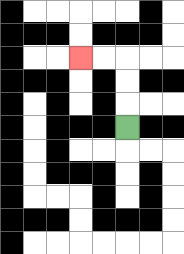{'start': '[5, 5]', 'end': '[3, 2]', 'path_directions': 'U,U,U,L,L', 'path_coordinates': '[[5, 5], [5, 4], [5, 3], [5, 2], [4, 2], [3, 2]]'}